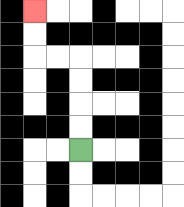{'start': '[3, 6]', 'end': '[1, 0]', 'path_directions': 'U,U,U,U,L,L,U,U', 'path_coordinates': '[[3, 6], [3, 5], [3, 4], [3, 3], [3, 2], [2, 2], [1, 2], [1, 1], [1, 0]]'}